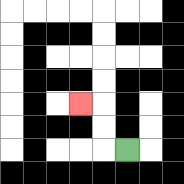{'start': '[5, 6]', 'end': '[3, 4]', 'path_directions': 'L,U,U,L', 'path_coordinates': '[[5, 6], [4, 6], [4, 5], [4, 4], [3, 4]]'}